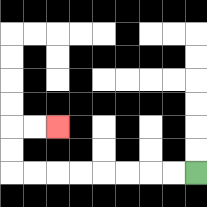{'start': '[8, 7]', 'end': '[2, 5]', 'path_directions': 'L,L,L,L,L,L,L,L,U,U,R,R', 'path_coordinates': '[[8, 7], [7, 7], [6, 7], [5, 7], [4, 7], [3, 7], [2, 7], [1, 7], [0, 7], [0, 6], [0, 5], [1, 5], [2, 5]]'}